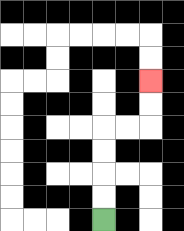{'start': '[4, 9]', 'end': '[6, 3]', 'path_directions': 'U,U,U,U,R,R,U,U', 'path_coordinates': '[[4, 9], [4, 8], [4, 7], [4, 6], [4, 5], [5, 5], [6, 5], [6, 4], [6, 3]]'}